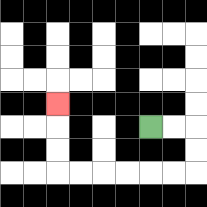{'start': '[6, 5]', 'end': '[2, 4]', 'path_directions': 'R,R,D,D,L,L,L,L,L,L,U,U,U', 'path_coordinates': '[[6, 5], [7, 5], [8, 5], [8, 6], [8, 7], [7, 7], [6, 7], [5, 7], [4, 7], [3, 7], [2, 7], [2, 6], [2, 5], [2, 4]]'}